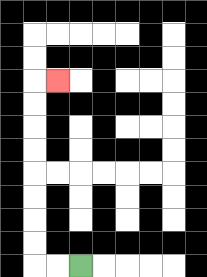{'start': '[3, 11]', 'end': '[2, 3]', 'path_directions': 'L,L,U,U,U,U,U,U,U,U,R', 'path_coordinates': '[[3, 11], [2, 11], [1, 11], [1, 10], [1, 9], [1, 8], [1, 7], [1, 6], [1, 5], [1, 4], [1, 3], [2, 3]]'}